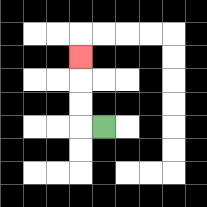{'start': '[4, 5]', 'end': '[3, 2]', 'path_directions': 'L,U,U,U', 'path_coordinates': '[[4, 5], [3, 5], [3, 4], [3, 3], [3, 2]]'}